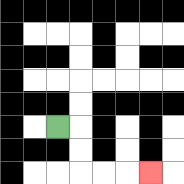{'start': '[2, 5]', 'end': '[6, 7]', 'path_directions': 'R,D,D,R,R,R', 'path_coordinates': '[[2, 5], [3, 5], [3, 6], [3, 7], [4, 7], [5, 7], [6, 7]]'}